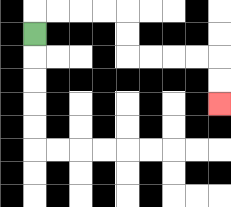{'start': '[1, 1]', 'end': '[9, 4]', 'path_directions': 'U,R,R,R,R,D,D,R,R,R,R,D,D', 'path_coordinates': '[[1, 1], [1, 0], [2, 0], [3, 0], [4, 0], [5, 0], [5, 1], [5, 2], [6, 2], [7, 2], [8, 2], [9, 2], [9, 3], [9, 4]]'}